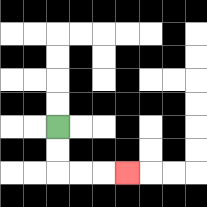{'start': '[2, 5]', 'end': '[5, 7]', 'path_directions': 'D,D,R,R,R', 'path_coordinates': '[[2, 5], [2, 6], [2, 7], [3, 7], [4, 7], [5, 7]]'}